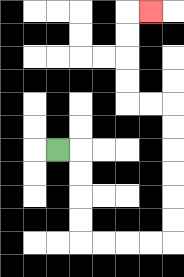{'start': '[2, 6]', 'end': '[6, 0]', 'path_directions': 'R,D,D,D,D,R,R,R,R,U,U,U,U,U,U,L,L,U,U,U,U,R', 'path_coordinates': '[[2, 6], [3, 6], [3, 7], [3, 8], [3, 9], [3, 10], [4, 10], [5, 10], [6, 10], [7, 10], [7, 9], [7, 8], [7, 7], [7, 6], [7, 5], [7, 4], [6, 4], [5, 4], [5, 3], [5, 2], [5, 1], [5, 0], [6, 0]]'}